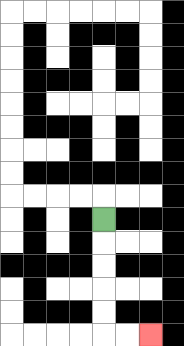{'start': '[4, 9]', 'end': '[6, 14]', 'path_directions': 'D,D,D,D,D,R,R', 'path_coordinates': '[[4, 9], [4, 10], [4, 11], [4, 12], [4, 13], [4, 14], [5, 14], [6, 14]]'}